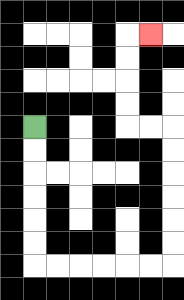{'start': '[1, 5]', 'end': '[6, 1]', 'path_directions': 'D,D,D,D,D,D,R,R,R,R,R,R,U,U,U,U,U,U,L,L,U,U,U,U,R', 'path_coordinates': '[[1, 5], [1, 6], [1, 7], [1, 8], [1, 9], [1, 10], [1, 11], [2, 11], [3, 11], [4, 11], [5, 11], [6, 11], [7, 11], [7, 10], [7, 9], [7, 8], [7, 7], [7, 6], [7, 5], [6, 5], [5, 5], [5, 4], [5, 3], [5, 2], [5, 1], [6, 1]]'}